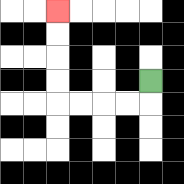{'start': '[6, 3]', 'end': '[2, 0]', 'path_directions': 'D,L,L,L,L,U,U,U,U', 'path_coordinates': '[[6, 3], [6, 4], [5, 4], [4, 4], [3, 4], [2, 4], [2, 3], [2, 2], [2, 1], [2, 0]]'}